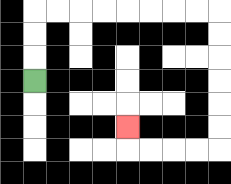{'start': '[1, 3]', 'end': '[5, 5]', 'path_directions': 'U,U,U,R,R,R,R,R,R,R,R,D,D,D,D,D,D,L,L,L,L,U', 'path_coordinates': '[[1, 3], [1, 2], [1, 1], [1, 0], [2, 0], [3, 0], [4, 0], [5, 0], [6, 0], [7, 0], [8, 0], [9, 0], [9, 1], [9, 2], [9, 3], [9, 4], [9, 5], [9, 6], [8, 6], [7, 6], [6, 6], [5, 6], [5, 5]]'}